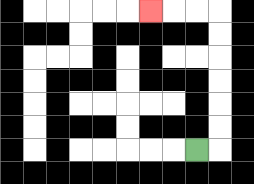{'start': '[8, 6]', 'end': '[6, 0]', 'path_directions': 'R,U,U,U,U,U,U,L,L,L', 'path_coordinates': '[[8, 6], [9, 6], [9, 5], [9, 4], [9, 3], [9, 2], [9, 1], [9, 0], [8, 0], [7, 0], [6, 0]]'}